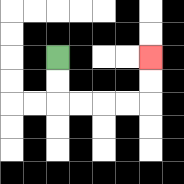{'start': '[2, 2]', 'end': '[6, 2]', 'path_directions': 'D,D,R,R,R,R,U,U', 'path_coordinates': '[[2, 2], [2, 3], [2, 4], [3, 4], [4, 4], [5, 4], [6, 4], [6, 3], [6, 2]]'}